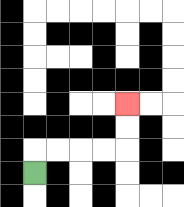{'start': '[1, 7]', 'end': '[5, 4]', 'path_directions': 'U,R,R,R,R,U,U', 'path_coordinates': '[[1, 7], [1, 6], [2, 6], [3, 6], [4, 6], [5, 6], [5, 5], [5, 4]]'}